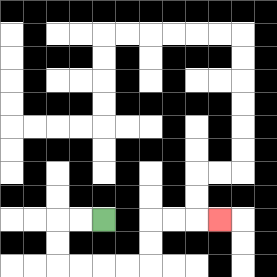{'start': '[4, 9]', 'end': '[9, 9]', 'path_directions': 'L,L,D,D,R,R,R,R,U,U,R,R,R', 'path_coordinates': '[[4, 9], [3, 9], [2, 9], [2, 10], [2, 11], [3, 11], [4, 11], [5, 11], [6, 11], [6, 10], [6, 9], [7, 9], [8, 9], [9, 9]]'}